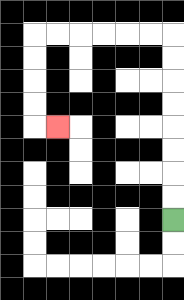{'start': '[7, 9]', 'end': '[2, 5]', 'path_directions': 'U,U,U,U,U,U,U,U,L,L,L,L,L,L,D,D,D,D,R', 'path_coordinates': '[[7, 9], [7, 8], [7, 7], [7, 6], [7, 5], [7, 4], [7, 3], [7, 2], [7, 1], [6, 1], [5, 1], [4, 1], [3, 1], [2, 1], [1, 1], [1, 2], [1, 3], [1, 4], [1, 5], [2, 5]]'}